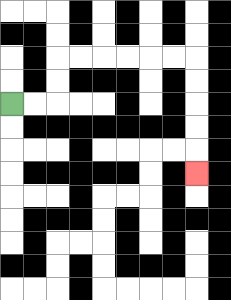{'start': '[0, 4]', 'end': '[8, 7]', 'path_directions': 'R,R,U,U,R,R,R,R,R,R,D,D,D,D,D', 'path_coordinates': '[[0, 4], [1, 4], [2, 4], [2, 3], [2, 2], [3, 2], [4, 2], [5, 2], [6, 2], [7, 2], [8, 2], [8, 3], [8, 4], [8, 5], [8, 6], [8, 7]]'}